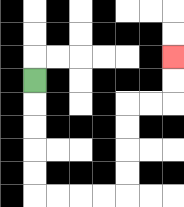{'start': '[1, 3]', 'end': '[7, 2]', 'path_directions': 'D,D,D,D,D,R,R,R,R,U,U,U,U,R,R,U,U', 'path_coordinates': '[[1, 3], [1, 4], [1, 5], [1, 6], [1, 7], [1, 8], [2, 8], [3, 8], [4, 8], [5, 8], [5, 7], [5, 6], [5, 5], [5, 4], [6, 4], [7, 4], [7, 3], [7, 2]]'}